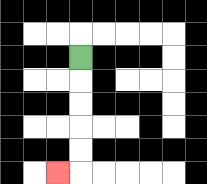{'start': '[3, 2]', 'end': '[2, 7]', 'path_directions': 'D,D,D,D,D,L', 'path_coordinates': '[[3, 2], [3, 3], [3, 4], [3, 5], [3, 6], [3, 7], [2, 7]]'}